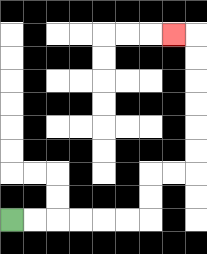{'start': '[0, 9]', 'end': '[7, 1]', 'path_directions': 'R,R,R,R,R,R,U,U,R,R,U,U,U,U,U,U,L', 'path_coordinates': '[[0, 9], [1, 9], [2, 9], [3, 9], [4, 9], [5, 9], [6, 9], [6, 8], [6, 7], [7, 7], [8, 7], [8, 6], [8, 5], [8, 4], [8, 3], [8, 2], [8, 1], [7, 1]]'}